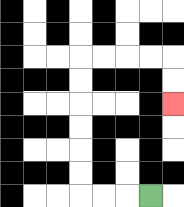{'start': '[6, 8]', 'end': '[7, 4]', 'path_directions': 'L,L,L,U,U,U,U,U,U,R,R,R,R,D,D', 'path_coordinates': '[[6, 8], [5, 8], [4, 8], [3, 8], [3, 7], [3, 6], [3, 5], [3, 4], [3, 3], [3, 2], [4, 2], [5, 2], [6, 2], [7, 2], [7, 3], [7, 4]]'}